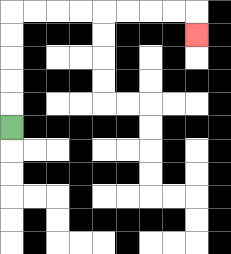{'start': '[0, 5]', 'end': '[8, 1]', 'path_directions': 'U,U,U,U,U,R,R,R,R,R,R,R,R,D', 'path_coordinates': '[[0, 5], [0, 4], [0, 3], [0, 2], [0, 1], [0, 0], [1, 0], [2, 0], [3, 0], [4, 0], [5, 0], [6, 0], [7, 0], [8, 0], [8, 1]]'}